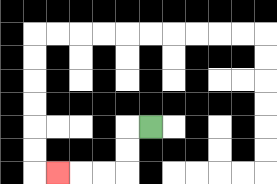{'start': '[6, 5]', 'end': '[2, 7]', 'path_directions': 'L,D,D,L,L,L', 'path_coordinates': '[[6, 5], [5, 5], [5, 6], [5, 7], [4, 7], [3, 7], [2, 7]]'}